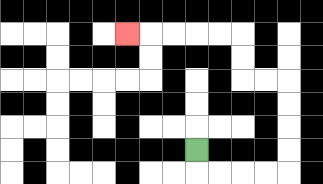{'start': '[8, 6]', 'end': '[5, 1]', 'path_directions': 'D,R,R,R,R,U,U,U,U,L,L,U,U,L,L,L,L,L', 'path_coordinates': '[[8, 6], [8, 7], [9, 7], [10, 7], [11, 7], [12, 7], [12, 6], [12, 5], [12, 4], [12, 3], [11, 3], [10, 3], [10, 2], [10, 1], [9, 1], [8, 1], [7, 1], [6, 1], [5, 1]]'}